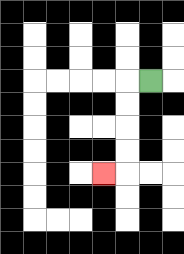{'start': '[6, 3]', 'end': '[4, 7]', 'path_directions': 'L,D,D,D,D,L', 'path_coordinates': '[[6, 3], [5, 3], [5, 4], [5, 5], [5, 6], [5, 7], [4, 7]]'}